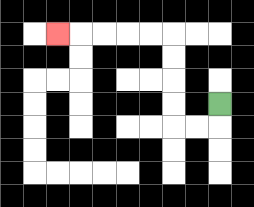{'start': '[9, 4]', 'end': '[2, 1]', 'path_directions': 'D,L,L,U,U,U,U,L,L,L,L,L', 'path_coordinates': '[[9, 4], [9, 5], [8, 5], [7, 5], [7, 4], [7, 3], [7, 2], [7, 1], [6, 1], [5, 1], [4, 1], [3, 1], [2, 1]]'}